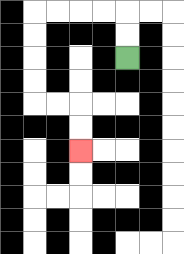{'start': '[5, 2]', 'end': '[3, 6]', 'path_directions': 'U,U,L,L,L,L,D,D,D,D,R,R,D,D', 'path_coordinates': '[[5, 2], [5, 1], [5, 0], [4, 0], [3, 0], [2, 0], [1, 0], [1, 1], [1, 2], [1, 3], [1, 4], [2, 4], [3, 4], [3, 5], [3, 6]]'}